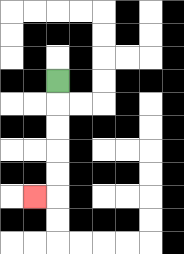{'start': '[2, 3]', 'end': '[1, 8]', 'path_directions': 'D,D,D,D,D,L', 'path_coordinates': '[[2, 3], [2, 4], [2, 5], [2, 6], [2, 7], [2, 8], [1, 8]]'}